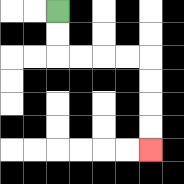{'start': '[2, 0]', 'end': '[6, 6]', 'path_directions': 'D,D,R,R,R,R,D,D,D,D', 'path_coordinates': '[[2, 0], [2, 1], [2, 2], [3, 2], [4, 2], [5, 2], [6, 2], [6, 3], [6, 4], [6, 5], [6, 6]]'}